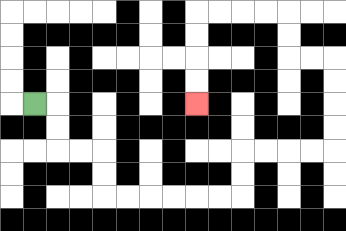{'start': '[1, 4]', 'end': '[8, 4]', 'path_directions': 'R,D,D,R,R,D,D,R,R,R,R,R,R,U,U,R,R,R,R,U,U,U,U,L,L,U,U,L,L,L,L,D,D,D,D', 'path_coordinates': '[[1, 4], [2, 4], [2, 5], [2, 6], [3, 6], [4, 6], [4, 7], [4, 8], [5, 8], [6, 8], [7, 8], [8, 8], [9, 8], [10, 8], [10, 7], [10, 6], [11, 6], [12, 6], [13, 6], [14, 6], [14, 5], [14, 4], [14, 3], [14, 2], [13, 2], [12, 2], [12, 1], [12, 0], [11, 0], [10, 0], [9, 0], [8, 0], [8, 1], [8, 2], [8, 3], [8, 4]]'}